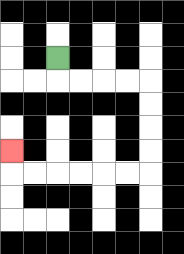{'start': '[2, 2]', 'end': '[0, 6]', 'path_directions': 'D,R,R,R,R,D,D,D,D,L,L,L,L,L,L,U', 'path_coordinates': '[[2, 2], [2, 3], [3, 3], [4, 3], [5, 3], [6, 3], [6, 4], [6, 5], [6, 6], [6, 7], [5, 7], [4, 7], [3, 7], [2, 7], [1, 7], [0, 7], [0, 6]]'}